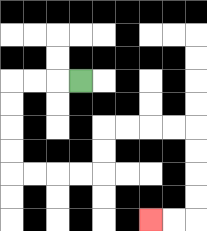{'start': '[3, 3]', 'end': '[6, 9]', 'path_directions': 'L,L,L,D,D,D,D,R,R,R,R,U,U,R,R,R,R,D,D,D,D,L,L', 'path_coordinates': '[[3, 3], [2, 3], [1, 3], [0, 3], [0, 4], [0, 5], [0, 6], [0, 7], [1, 7], [2, 7], [3, 7], [4, 7], [4, 6], [4, 5], [5, 5], [6, 5], [7, 5], [8, 5], [8, 6], [8, 7], [8, 8], [8, 9], [7, 9], [6, 9]]'}